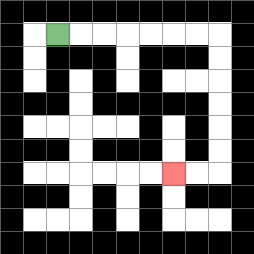{'start': '[2, 1]', 'end': '[7, 7]', 'path_directions': 'R,R,R,R,R,R,R,D,D,D,D,D,D,L,L', 'path_coordinates': '[[2, 1], [3, 1], [4, 1], [5, 1], [6, 1], [7, 1], [8, 1], [9, 1], [9, 2], [9, 3], [9, 4], [9, 5], [9, 6], [9, 7], [8, 7], [7, 7]]'}